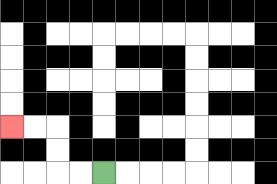{'start': '[4, 7]', 'end': '[0, 5]', 'path_directions': 'L,L,U,U,L,L', 'path_coordinates': '[[4, 7], [3, 7], [2, 7], [2, 6], [2, 5], [1, 5], [0, 5]]'}